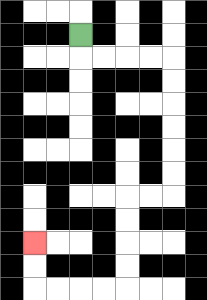{'start': '[3, 1]', 'end': '[1, 10]', 'path_directions': 'D,R,R,R,R,D,D,D,D,D,D,L,L,D,D,D,D,L,L,L,L,U,U', 'path_coordinates': '[[3, 1], [3, 2], [4, 2], [5, 2], [6, 2], [7, 2], [7, 3], [7, 4], [7, 5], [7, 6], [7, 7], [7, 8], [6, 8], [5, 8], [5, 9], [5, 10], [5, 11], [5, 12], [4, 12], [3, 12], [2, 12], [1, 12], [1, 11], [1, 10]]'}